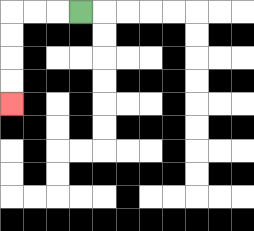{'start': '[3, 0]', 'end': '[0, 4]', 'path_directions': 'L,L,L,D,D,D,D', 'path_coordinates': '[[3, 0], [2, 0], [1, 0], [0, 0], [0, 1], [0, 2], [0, 3], [0, 4]]'}